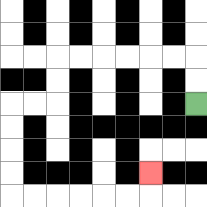{'start': '[8, 4]', 'end': '[6, 7]', 'path_directions': 'U,U,L,L,L,L,L,L,D,D,L,L,D,D,D,D,R,R,R,R,R,R,U', 'path_coordinates': '[[8, 4], [8, 3], [8, 2], [7, 2], [6, 2], [5, 2], [4, 2], [3, 2], [2, 2], [2, 3], [2, 4], [1, 4], [0, 4], [0, 5], [0, 6], [0, 7], [0, 8], [1, 8], [2, 8], [3, 8], [4, 8], [5, 8], [6, 8], [6, 7]]'}